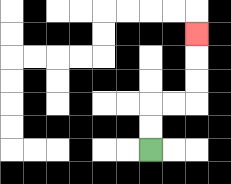{'start': '[6, 6]', 'end': '[8, 1]', 'path_directions': 'U,U,R,R,U,U,U', 'path_coordinates': '[[6, 6], [6, 5], [6, 4], [7, 4], [8, 4], [8, 3], [8, 2], [8, 1]]'}